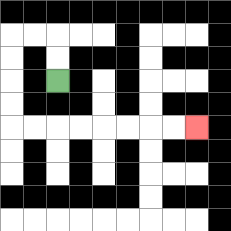{'start': '[2, 3]', 'end': '[8, 5]', 'path_directions': 'U,U,L,L,D,D,D,D,R,R,R,R,R,R,R,R', 'path_coordinates': '[[2, 3], [2, 2], [2, 1], [1, 1], [0, 1], [0, 2], [0, 3], [0, 4], [0, 5], [1, 5], [2, 5], [3, 5], [4, 5], [5, 5], [6, 5], [7, 5], [8, 5]]'}